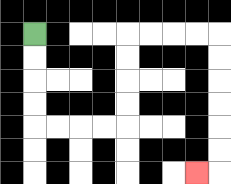{'start': '[1, 1]', 'end': '[8, 7]', 'path_directions': 'D,D,D,D,R,R,R,R,U,U,U,U,R,R,R,R,D,D,D,D,D,D,L', 'path_coordinates': '[[1, 1], [1, 2], [1, 3], [1, 4], [1, 5], [2, 5], [3, 5], [4, 5], [5, 5], [5, 4], [5, 3], [5, 2], [5, 1], [6, 1], [7, 1], [8, 1], [9, 1], [9, 2], [9, 3], [9, 4], [9, 5], [9, 6], [9, 7], [8, 7]]'}